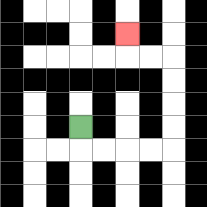{'start': '[3, 5]', 'end': '[5, 1]', 'path_directions': 'D,R,R,R,R,U,U,U,U,L,L,U', 'path_coordinates': '[[3, 5], [3, 6], [4, 6], [5, 6], [6, 6], [7, 6], [7, 5], [7, 4], [7, 3], [7, 2], [6, 2], [5, 2], [5, 1]]'}